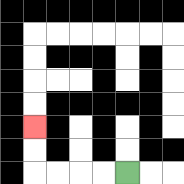{'start': '[5, 7]', 'end': '[1, 5]', 'path_directions': 'L,L,L,L,U,U', 'path_coordinates': '[[5, 7], [4, 7], [3, 7], [2, 7], [1, 7], [1, 6], [1, 5]]'}